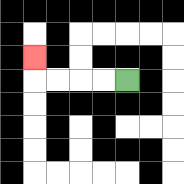{'start': '[5, 3]', 'end': '[1, 2]', 'path_directions': 'L,L,L,L,U', 'path_coordinates': '[[5, 3], [4, 3], [3, 3], [2, 3], [1, 3], [1, 2]]'}